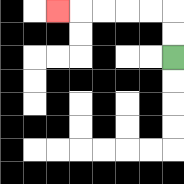{'start': '[7, 2]', 'end': '[2, 0]', 'path_directions': 'U,U,L,L,L,L,L', 'path_coordinates': '[[7, 2], [7, 1], [7, 0], [6, 0], [5, 0], [4, 0], [3, 0], [2, 0]]'}